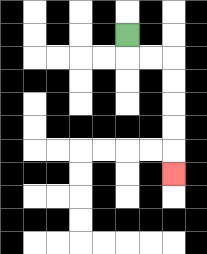{'start': '[5, 1]', 'end': '[7, 7]', 'path_directions': 'D,R,R,D,D,D,D,D', 'path_coordinates': '[[5, 1], [5, 2], [6, 2], [7, 2], [7, 3], [7, 4], [7, 5], [7, 6], [7, 7]]'}